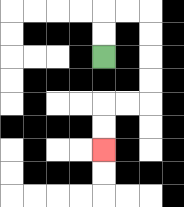{'start': '[4, 2]', 'end': '[4, 6]', 'path_directions': 'U,U,R,R,D,D,D,D,L,L,D,D', 'path_coordinates': '[[4, 2], [4, 1], [4, 0], [5, 0], [6, 0], [6, 1], [6, 2], [6, 3], [6, 4], [5, 4], [4, 4], [4, 5], [4, 6]]'}